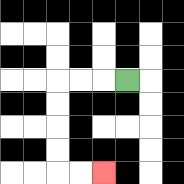{'start': '[5, 3]', 'end': '[4, 7]', 'path_directions': 'L,L,L,D,D,D,D,R,R', 'path_coordinates': '[[5, 3], [4, 3], [3, 3], [2, 3], [2, 4], [2, 5], [2, 6], [2, 7], [3, 7], [4, 7]]'}